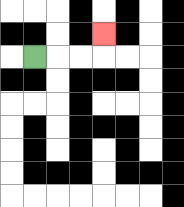{'start': '[1, 2]', 'end': '[4, 1]', 'path_directions': 'R,R,R,U', 'path_coordinates': '[[1, 2], [2, 2], [3, 2], [4, 2], [4, 1]]'}